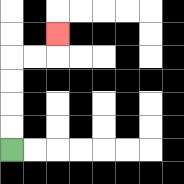{'start': '[0, 6]', 'end': '[2, 1]', 'path_directions': 'U,U,U,U,R,R,U', 'path_coordinates': '[[0, 6], [0, 5], [0, 4], [0, 3], [0, 2], [1, 2], [2, 2], [2, 1]]'}